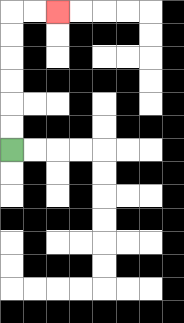{'start': '[0, 6]', 'end': '[2, 0]', 'path_directions': 'U,U,U,U,U,U,R,R', 'path_coordinates': '[[0, 6], [0, 5], [0, 4], [0, 3], [0, 2], [0, 1], [0, 0], [1, 0], [2, 0]]'}